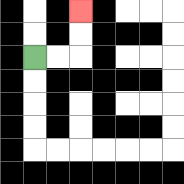{'start': '[1, 2]', 'end': '[3, 0]', 'path_directions': 'R,R,U,U', 'path_coordinates': '[[1, 2], [2, 2], [3, 2], [3, 1], [3, 0]]'}